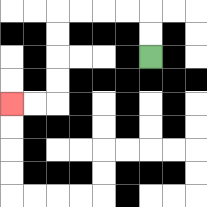{'start': '[6, 2]', 'end': '[0, 4]', 'path_directions': 'U,U,L,L,L,L,D,D,D,D,L,L', 'path_coordinates': '[[6, 2], [6, 1], [6, 0], [5, 0], [4, 0], [3, 0], [2, 0], [2, 1], [2, 2], [2, 3], [2, 4], [1, 4], [0, 4]]'}